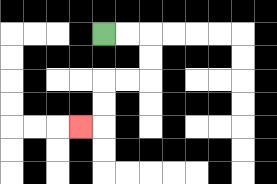{'start': '[4, 1]', 'end': '[3, 5]', 'path_directions': 'R,R,D,D,L,L,D,D,L', 'path_coordinates': '[[4, 1], [5, 1], [6, 1], [6, 2], [6, 3], [5, 3], [4, 3], [4, 4], [4, 5], [3, 5]]'}